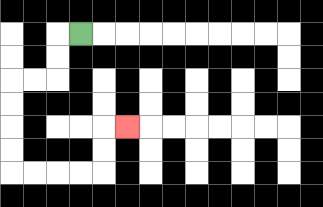{'start': '[3, 1]', 'end': '[5, 5]', 'path_directions': 'L,D,D,L,L,D,D,D,D,R,R,R,R,U,U,R', 'path_coordinates': '[[3, 1], [2, 1], [2, 2], [2, 3], [1, 3], [0, 3], [0, 4], [0, 5], [0, 6], [0, 7], [1, 7], [2, 7], [3, 7], [4, 7], [4, 6], [4, 5], [5, 5]]'}